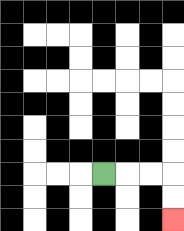{'start': '[4, 7]', 'end': '[7, 9]', 'path_directions': 'R,R,R,D,D', 'path_coordinates': '[[4, 7], [5, 7], [6, 7], [7, 7], [7, 8], [7, 9]]'}